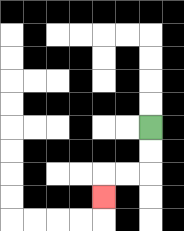{'start': '[6, 5]', 'end': '[4, 8]', 'path_directions': 'D,D,L,L,D', 'path_coordinates': '[[6, 5], [6, 6], [6, 7], [5, 7], [4, 7], [4, 8]]'}